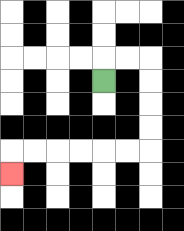{'start': '[4, 3]', 'end': '[0, 7]', 'path_directions': 'U,R,R,D,D,D,D,L,L,L,L,L,L,D', 'path_coordinates': '[[4, 3], [4, 2], [5, 2], [6, 2], [6, 3], [6, 4], [6, 5], [6, 6], [5, 6], [4, 6], [3, 6], [2, 6], [1, 6], [0, 6], [0, 7]]'}